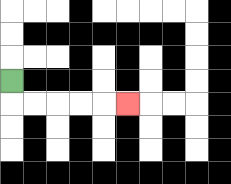{'start': '[0, 3]', 'end': '[5, 4]', 'path_directions': 'D,R,R,R,R,R', 'path_coordinates': '[[0, 3], [0, 4], [1, 4], [2, 4], [3, 4], [4, 4], [5, 4]]'}